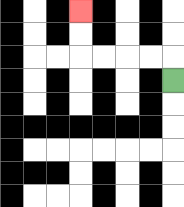{'start': '[7, 3]', 'end': '[3, 0]', 'path_directions': 'U,L,L,L,L,U,U', 'path_coordinates': '[[7, 3], [7, 2], [6, 2], [5, 2], [4, 2], [3, 2], [3, 1], [3, 0]]'}